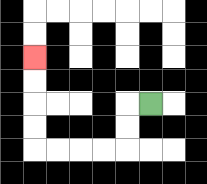{'start': '[6, 4]', 'end': '[1, 2]', 'path_directions': 'L,D,D,L,L,L,L,U,U,U,U', 'path_coordinates': '[[6, 4], [5, 4], [5, 5], [5, 6], [4, 6], [3, 6], [2, 6], [1, 6], [1, 5], [1, 4], [1, 3], [1, 2]]'}